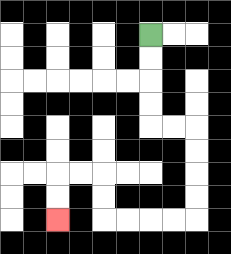{'start': '[6, 1]', 'end': '[2, 9]', 'path_directions': 'D,D,D,D,R,R,D,D,D,D,L,L,L,L,U,U,L,L,D,D', 'path_coordinates': '[[6, 1], [6, 2], [6, 3], [6, 4], [6, 5], [7, 5], [8, 5], [8, 6], [8, 7], [8, 8], [8, 9], [7, 9], [6, 9], [5, 9], [4, 9], [4, 8], [4, 7], [3, 7], [2, 7], [2, 8], [2, 9]]'}